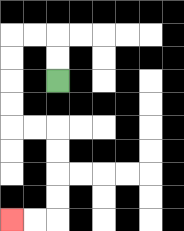{'start': '[2, 3]', 'end': '[0, 9]', 'path_directions': 'U,U,L,L,D,D,D,D,R,R,D,D,D,D,L,L', 'path_coordinates': '[[2, 3], [2, 2], [2, 1], [1, 1], [0, 1], [0, 2], [0, 3], [0, 4], [0, 5], [1, 5], [2, 5], [2, 6], [2, 7], [2, 8], [2, 9], [1, 9], [0, 9]]'}